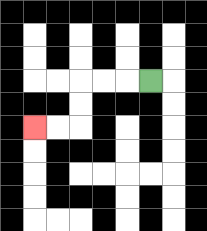{'start': '[6, 3]', 'end': '[1, 5]', 'path_directions': 'L,L,L,D,D,L,L', 'path_coordinates': '[[6, 3], [5, 3], [4, 3], [3, 3], [3, 4], [3, 5], [2, 5], [1, 5]]'}